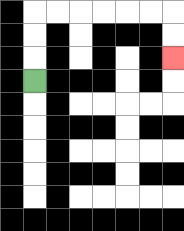{'start': '[1, 3]', 'end': '[7, 2]', 'path_directions': 'U,U,U,R,R,R,R,R,R,D,D', 'path_coordinates': '[[1, 3], [1, 2], [1, 1], [1, 0], [2, 0], [3, 0], [4, 0], [5, 0], [6, 0], [7, 0], [7, 1], [7, 2]]'}